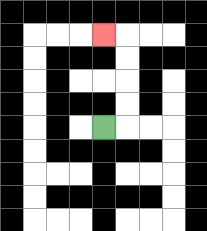{'start': '[4, 5]', 'end': '[4, 1]', 'path_directions': 'R,U,U,U,U,L', 'path_coordinates': '[[4, 5], [5, 5], [5, 4], [5, 3], [5, 2], [5, 1], [4, 1]]'}